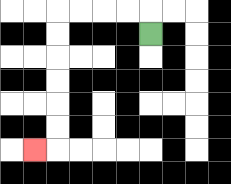{'start': '[6, 1]', 'end': '[1, 6]', 'path_directions': 'U,L,L,L,L,D,D,D,D,D,D,L', 'path_coordinates': '[[6, 1], [6, 0], [5, 0], [4, 0], [3, 0], [2, 0], [2, 1], [2, 2], [2, 3], [2, 4], [2, 5], [2, 6], [1, 6]]'}